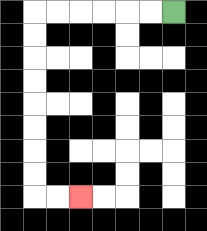{'start': '[7, 0]', 'end': '[3, 8]', 'path_directions': 'L,L,L,L,L,L,D,D,D,D,D,D,D,D,R,R', 'path_coordinates': '[[7, 0], [6, 0], [5, 0], [4, 0], [3, 0], [2, 0], [1, 0], [1, 1], [1, 2], [1, 3], [1, 4], [1, 5], [1, 6], [1, 7], [1, 8], [2, 8], [3, 8]]'}